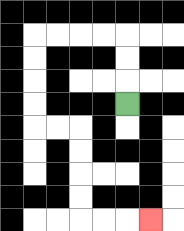{'start': '[5, 4]', 'end': '[6, 9]', 'path_directions': 'U,U,U,L,L,L,L,D,D,D,D,R,R,D,D,D,D,R,R,R', 'path_coordinates': '[[5, 4], [5, 3], [5, 2], [5, 1], [4, 1], [3, 1], [2, 1], [1, 1], [1, 2], [1, 3], [1, 4], [1, 5], [2, 5], [3, 5], [3, 6], [3, 7], [3, 8], [3, 9], [4, 9], [5, 9], [6, 9]]'}